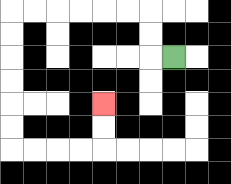{'start': '[7, 2]', 'end': '[4, 4]', 'path_directions': 'L,U,U,L,L,L,L,L,L,D,D,D,D,D,D,R,R,R,R,U,U', 'path_coordinates': '[[7, 2], [6, 2], [6, 1], [6, 0], [5, 0], [4, 0], [3, 0], [2, 0], [1, 0], [0, 0], [0, 1], [0, 2], [0, 3], [0, 4], [0, 5], [0, 6], [1, 6], [2, 6], [3, 6], [4, 6], [4, 5], [4, 4]]'}